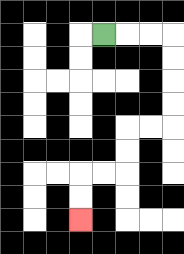{'start': '[4, 1]', 'end': '[3, 9]', 'path_directions': 'R,R,R,D,D,D,D,L,L,D,D,L,L,D,D', 'path_coordinates': '[[4, 1], [5, 1], [6, 1], [7, 1], [7, 2], [7, 3], [7, 4], [7, 5], [6, 5], [5, 5], [5, 6], [5, 7], [4, 7], [3, 7], [3, 8], [3, 9]]'}